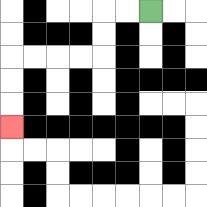{'start': '[6, 0]', 'end': '[0, 5]', 'path_directions': 'L,L,D,D,L,L,L,L,D,D,D', 'path_coordinates': '[[6, 0], [5, 0], [4, 0], [4, 1], [4, 2], [3, 2], [2, 2], [1, 2], [0, 2], [0, 3], [0, 4], [0, 5]]'}